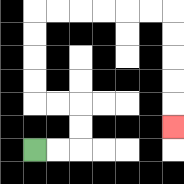{'start': '[1, 6]', 'end': '[7, 5]', 'path_directions': 'R,R,U,U,L,L,U,U,U,U,R,R,R,R,R,R,D,D,D,D,D', 'path_coordinates': '[[1, 6], [2, 6], [3, 6], [3, 5], [3, 4], [2, 4], [1, 4], [1, 3], [1, 2], [1, 1], [1, 0], [2, 0], [3, 0], [4, 0], [5, 0], [6, 0], [7, 0], [7, 1], [7, 2], [7, 3], [7, 4], [7, 5]]'}